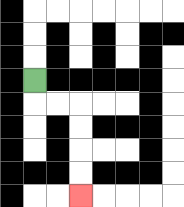{'start': '[1, 3]', 'end': '[3, 8]', 'path_directions': 'D,R,R,D,D,D,D', 'path_coordinates': '[[1, 3], [1, 4], [2, 4], [3, 4], [3, 5], [3, 6], [3, 7], [3, 8]]'}